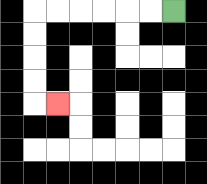{'start': '[7, 0]', 'end': '[2, 4]', 'path_directions': 'L,L,L,L,L,L,D,D,D,D,R', 'path_coordinates': '[[7, 0], [6, 0], [5, 0], [4, 0], [3, 0], [2, 0], [1, 0], [1, 1], [1, 2], [1, 3], [1, 4], [2, 4]]'}